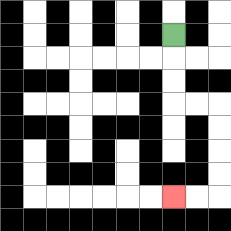{'start': '[7, 1]', 'end': '[7, 8]', 'path_directions': 'D,D,D,R,R,D,D,D,D,L,L', 'path_coordinates': '[[7, 1], [7, 2], [7, 3], [7, 4], [8, 4], [9, 4], [9, 5], [9, 6], [9, 7], [9, 8], [8, 8], [7, 8]]'}